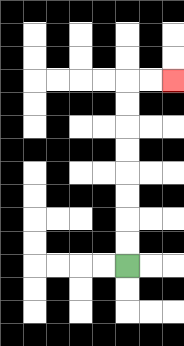{'start': '[5, 11]', 'end': '[7, 3]', 'path_directions': 'U,U,U,U,U,U,U,U,R,R', 'path_coordinates': '[[5, 11], [5, 10], [5, 9], [5, 8], [5, 7], [5, 6], [5, 5], [5, 4], [5, 3], [6, 3], [7, 3]]'}